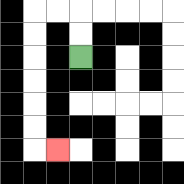{'start': '[3, 2]', 'end': '[2, 6]', 'path_directions': 'U,U,L,L,D,D,D,D,D,D,R', 'path_coordinates': '[[3, 2], [3, 1], [3, 0], [2, 0], [1, 0], [1, 1], [1, 2], [1, 3], [1, 4], [1, 5], [1, 6], [2, 6]]'}